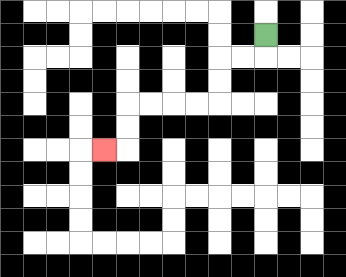{'start': '[11, 1]', 'end': '[4, 6]', 'path_directions': 'D,L,L,D,D,L,L,L,L,D,D,L', 'path_coordinates': '[[11, 1], [11, 2], [10, 2], [9, 2], [9, 3], [9, 4], [8, 4], [7, 4], [6, 4], [5, 4], [5, 5], [5, 6], [4, 6]]'}